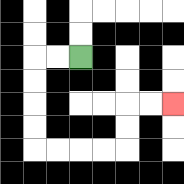{'start': '[3, 2]', 'end': '[7, 4]', 'path_directions': 'L,L,D,D,D,D,R,R,R,R,U,U,R,R', 'path_coordinates': '[[3, 2], [2, 2], [1, 2], [1, 3], [1, 4], [1, 5], [1, 6], [2, 6], [3, 6], [4, 6], [5, 6], [5, 5], [5, 4], [6, 4], [7, 4]]'}